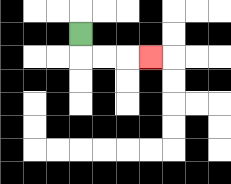{'start': '[3, 1]', 'end': '[6, 2]', 'path_directions': 'D,R,R,R', 'path_coordinates': '[[3, 1], [3, 2], [4, 2], [5, 2], [6, 2]]'}